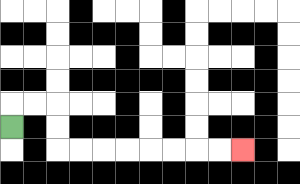{'start': '[0, 5]', 'end': '[10, 6]', 'path_directions': 'U,R,R,D,D,R,R,R,R,R,R,R,R', 'path_coordinates': '[[0, 5], [0, 4], [1, 4], [2, 4], [2, 5], [2, 6], [3, 6], [4, 6], [5, 6], [6, 6], [7, 6], [8, 6], [9, 6], [10, 6]]'}